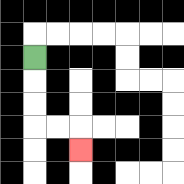{'start': '[1, 2]', 'end': '[3, 6]', 'path_directions': 'D,D,D,R,R,D', 'path_coordinates': '[[1, 2], [1, 3], [1, 4], [1, 5], [2, 5], [3, 5], [3, 6]]'}